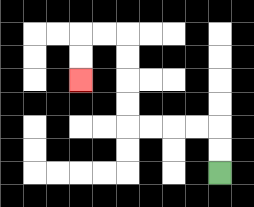{'start': '[9, 7]', 'end': '[3, 3]', 'path_directions': 'U,U,L,L,L,L,U,U,U,U,L,L,D,D', 'path_coordinates': '[[9, 7], [9, 6], [9, 5], [8, 5], [7, 5], [6, 5], [5, 5], [5, 4], [5, 3], [5, 2], [5, 1], [4, 1], [3, 1], [3, 2], [3, 3]]'}